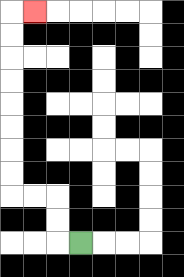{'start': '[3, 10]', 'end': '[1, 0]', 'path_directions': 'L,U,U,L,L,U,U,U,U,U,U,U,U,R', 'path_coordinates': '[[3, 10], [2, 10], [2, 9], [2, 8], [1, 8], [0, 8], [0, 7], [0, 6], [0, 5], [0, 4], [0, 3], [0, 2], [0, 1], [0, 0], [1, 0]]'}